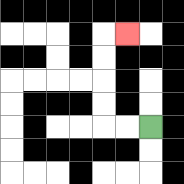{'start': '[6, 5]', 'end': '[5, 1]', 'path_directions': 'L,L,U,U,U,U,R', 'path_coordinates': '[[6, 5], [5, 5], [4, 5], [4, 4], [4, 3], [4, 2], [4, 1], [5, 1]]'}